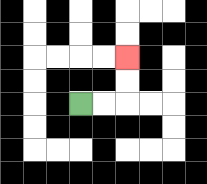{'start': '[3, 4]', 'end': '[5, 2]', 'path_directions': 'R,R,U,U', 'path_coordinates': '[[3, 4], [4, 4], [5, 4], [5, 3], [5, 2]]'}